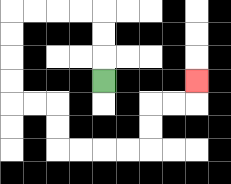{'start': '[4, 3]', 'end': '[8, 3]', 'path_directions': 'U,U,U,L,L,L,L,D,D,D,D,R,R,D,D,R,R,R,R,U,U,R,R,U', 'path_coordinates': '[[4, 3], [4, 2], [4, 1], [4, 0], [3, 0], [2, 0], [1, 0], [0, 0], [0, 1], [0, 2], [0, 3], [0, 4], [1, 4], [2, 4], [2, 5], [2, 6], [3, 6], [4, 6], [5, 6], [6, 6], [6, 5], [6, 4], [7, 4], [8, 4], [8, 3]]'}